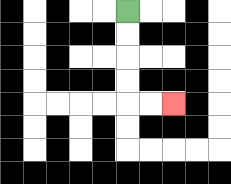{'start': '[5, 0]', 'end': '[7, 4]', 'path_directions': 'D,D,D,D,R,R', 'path_coordinates': '[[5, 0], [5, 1], [5, 2], [5, 3], [5, 4], [6, 4], [7, 4]]'}